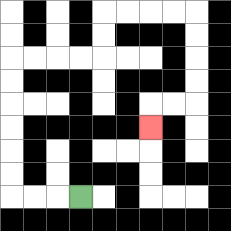{'start': '[3, 8]', 'end': '[6, 5]', 'path_directions': 'L,L,L,U,U,U,U,U,U,R,R,R,R,U,U,R,R,R,R,D,D,D,D,L,L,D', 'path_coordinates': '[[3, 8], [2, 8], [1, 8], [0, 8], [0, 7], [0, 6], [0, 5], [0, 4], [0, 3], [0, 2], [1, 2], [2, 2], [3, 2], [4, 2], [4, 1], [4, 0], [5, 0], [6, 0], [7, 0], [8, 0], [8, 1], [8, 2], [8, 3], [8, 4], [7, 4], [6, 4], [6, 5]]'}